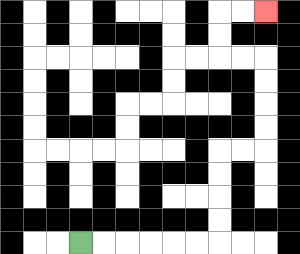{'start': '[3, 10]', 'end': '[11, 0]', 'path_directions': 'R,R,R,R,R,R,U,U,U,U,R,R,U,U,U,U,L,L,U,U,R,R', 'path_coordinates': '[[3, 10], [4, 10], [5, 10], [6, 10], [7, 10], [8, 10], [9, 10], [9, 9], [9, 8], [9, 7], [9, 6], [10, 6], [11, 6], [11, 5], [11, 4], [11, 3], [11, 2], [10, 2], [9, 2], [9, 1], [9, 0], [10, 0], [11, 0]]'}